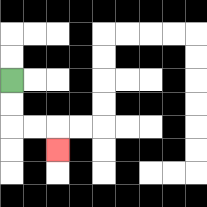{'start': '[0, 3]', 'end': '[2, 6]', 'path_directions': 'D,D,R,R,D', 'path_coordinates': '[[0, 3], [0, 4], [0, 5], [1, 5], [2, 5], [2, 6]]'}